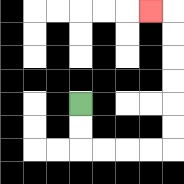{'start': '[3, 4]', 'end': '[6, 0]', 'path_directions': 'D,D,R,R,R,R,U,U,U,U,U,U,L', 'path_coordinates': '[[3, 4], [3, 5], [3, 6], [4, 6], [5, 6], [6, 6], [7, 6], [7, 5], [7, 4], [7, 3], [7, 2], [7, 1], [7, 0], [6, 0]]'}